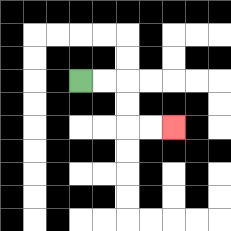{'start': '[3, 3]', 'end': '[7, 5]', 'path_directions': 'R,R,D,D,R,R', 'path_coordinates': '[[3, 3], [4, 3], [5, 3], [5, 4], [5, 5], [6, 5], [7, 5]]'}